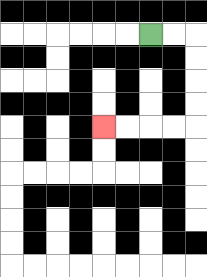{'start': '[6, 1]', 'end': '[4, 5]', 'path_directions': 'R,R,D,D,D,D,L,L,L,L', 'path_coordinates': '[[6, 1], [7, 1], [8, 1], [8, 2], [8, 3], [8, 4], [8, 5], [7, 5], [6, 5], [5, 5], [4, 5]]'}